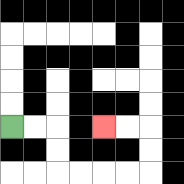{'start': '[0, 5]', 'end': '[4, 5]', 'path_directions': 'R,R,D,D,R,R,R,R,U,U,L,L', 'path_coordinates': '[[0, 5], [1, 5], [2, 5], [2, 6], [2, 7], [3, 7], [4, 7], [5, 7], [6, 7], [6, 6], [6, 5], [5, 5], [4, 5]]'}